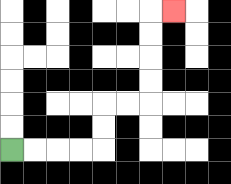{'start': '[0, 6]', 'end': '[7, 0]', 'path_directions': 'R,R,R,R,U,U,R,R,U,U,U,U,R', 'path_coordinates': '[[0, 6], [1, 6], [2, 6], [3, 6], [4, 6], [4, 5], [4, 4], [5, 4], [6, 4], [6, 3], [6, 2], [6, 1], [6, 0], [7, 0]]'}